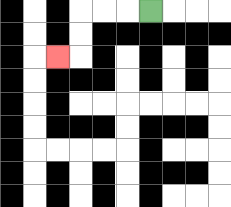{'start': '[6, 0]', 'end': '[2, 2]', 'path_directions': 'L,L,L,D,D,L', 'path_coordinates': '[[6, 0], [5, 0], [4, 0], [3, 0], [3, 1], [3, 2], [2, 2]]'}